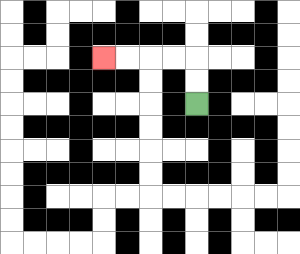{'start': '[8, 4]', 'end': '[4, 2]', 'path_directions': 'U,U,L,L,L,L', 'path_coordinates': '[[8, 4], [8, 3], [8, 2], [7, 2], [6, 2], [5, 2], [4, 2]]'}